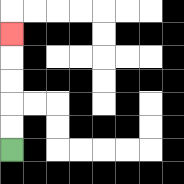{'start': '[0, 6]', 'end': '[0, 1]', 'path_directions': 'U,U,U,U,U', 'path_coordinates': '[[0, 6], [0, 5], [0, 4], [0, 3], [0, 2], [0, 1]]'}